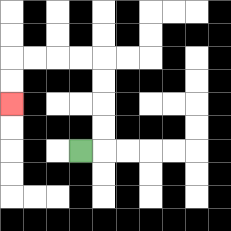{'start': '[3, 6]', 'end': '[0, 4]', 'path_directions': 'R,U,U,U,U,L,L,L,L,D,D', 'path_coordinates': '[[3, 6], [4, 6], [4, 5], [4, 4], [4, 3], [4, 2], [3, 2], [2, 2], [1, 2], [0, 2], [0, 3], [0, 4]]'}